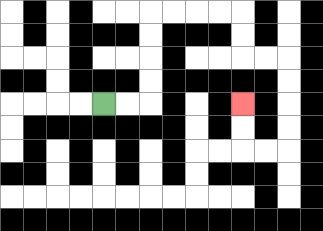{'start': '[4, 4]', 'end': '[10, 4]', 'path_directions': 'R,R,U,U,U,U,R,R,R,R,D,D,R,R,D,D,D,D,L,L,U,U', 'path_coordinates': '[[4, 4], [5, 4], [6, 4], [6, 3], [6, 2], [6, 1], [6, 0], [7, 0], [8, 0], [9, 0], [10, 0], [10, 1], [10, 2], [11, 2], [12, 2], [12, 3], [12, 4], [12, 5], [12, 6], [11, 6], [10, 6], [10, 5], [10, 4]]'}